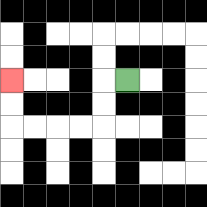{'start': '[5, 3]', 'end': '[0, 3]', 'path_directions': 'L,D,D,L,L,L,L,U,U', 'path_coordinates': '[[5, 3], [4, 3], [4, 4], [4, 5], [3, 5], [2, 5], [1, 5], [0, 5], [0, 4], [0, 3]]'}